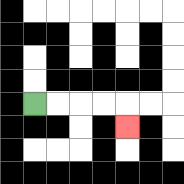{'start': '[1, 4]', 'end': '[5, 5]', 'path_directions': 'R,R,R,R,D', 'path_coordinates': '[[1, 4], [2, 4], [3, 4], [4, 4], [5, 4], [5, 5]]'}